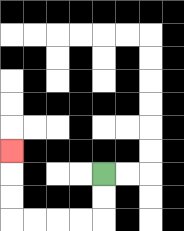{'start': '[4, 7]', 'end': '[0, 6]', 'path_directions': 'D,D,L,L,L,L,U,U,U', 'path_coordinates': '[[4, 7], [4, 8], [4, 9], [3, 9], [2, 9], [1, 9], [0, 9], [0, 8], [0, 7], [0, 6]]'}